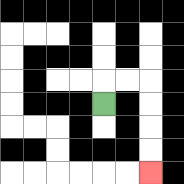{'start': '[4, 4]', 'end': '[6, 7]', 'path_directions': 'U,R,R,D,D,D,D', 'path_coordinates': '[[4, 4], [4, 3], [5, 3], [6, 3], [6, 4], [6, 5], [6, 6], [6, 7]]'}